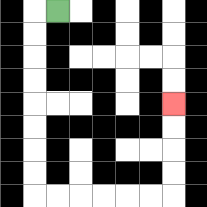{'start': '[2, 0]', 'end': '[7, 4]', 'path_directions': 'L,D,D,D,D,D,D,D,D,R,R,R,R,R,R,U,U,U,U', 'path_coordinates': '[[2, 0], [1, 0], [1, 1], [1, 2], [1, 3], [1, 4], [1, 5], [1, 6], [1, 7], [1, 8], [2, 8], [3, 8], [4, 8], [5, 8], [6, 8], [7, 8], [7, 7], [7, 6], [7, 5], [7, 4]]'}